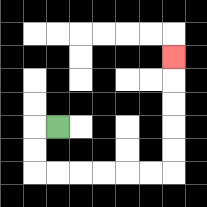{'start': '[2, 5]', 'end': '[7, 2]', 'path_directions': 'L,D,D,R,R,R,R,R,R,U,U,U,U,U', 'path_coordinates': '[[2, 5], [1, 5], [1, 6], [1, 7], [2, 7], [3, 7], [4, 7], [5, 7], [6, 7], [7, 7], [7, 6], [7, 5], [7, 4], [7, 3], [7, 2]]'}